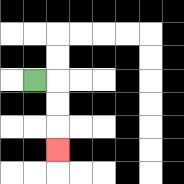{'start': '[1, 3]', 'end': '[2, 6]', 'path_directions': 'R,D,D,D', 'path_coordinates': '[[1, 3], [2, 3], [2, 4], [2, 5], [2, 6]]'}